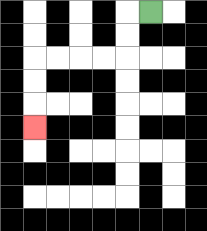{'start': '[6, 0]', 'end': '[1, 5]', 'path_directions': 'L,D,D,L,L,L,L,D,D,D', 'path_coordinates': '[[6, 0], [5, 0], [5, 1], [5, 2], [4, 2], [3, 2], [2, 2], [1, 2], [1, 3], [1, 4], [1, 5]]'}